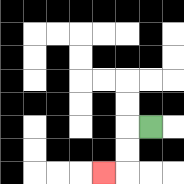{'start': '[6, 5]', 'end': '[4, 7]', 'path_directions': 'L,D,D,L', 'path_coordinates': '[[6, 5], [5, 5], [5, 6], [5, 7], [4, 7]]'}